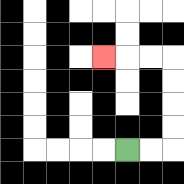{'start': '[5, 6]', 'end': '[4, 2]', 'path_directions': 'R,R,U,U,U,U,L,L,L', 'path_coordinates': '[[5, 6], [6, 6], [7, 6], [7, 5], [7, 4], [7, 3], [7, 2], [6, 2], [5, 2], [4, 2]]'}